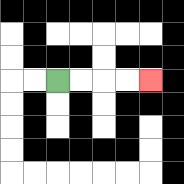{'start': '[2, 3]', 'end': '[6, 3]', 'path_directions': 'R,R,R,R', 'path_coordinates': '[[2, 3], [3, 3], [4, 3], [5, 3], [6, 3]]'}